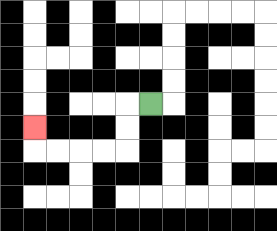{'start': '[6, 4]', 'end': '[1, 5]', 'path_directions': 'L,D,D,L,L,L,L,U', 'path_coordinates': '[[6, 4], [5, 4], [5, 5], [5, 6], [4, 6], [3, 6], [2, 6], [1, 6], [1, 5]]'}